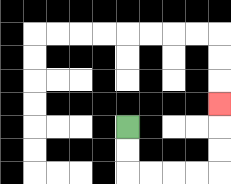{'start': '[5, 5]', 'end': '[9, 4]', 'path_directions': 'D,D,R,R,R,R,U,U,U', 'path_coordinates': '[[5, 5], [5, 6], [5, 7], [6, 7], [7, 7], [8, 7], [9, 7], [9, 6], [9, 5], [9, 4]]'}